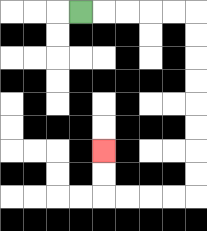{'start': '[3, 0]', 'end': '[4, 6]', 'path_directions': 'R,R,R,R,R,D,D,D,D,D,D,D,D,L,L,L,L,U,U', 'path_coordinates': '[[3, 0], [4, 0], [5, 0], [6, 0], [7, 0], [8, 0], [8, 1], [8, 2], [8, 3], [8, 4], [8, 5], [8, 6], [8, 7], [8, 8], [7, 8], [6, 8], [5, 8], [4, 8], [4, 7], [4, 6]]'}